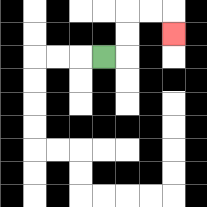{'start': '[4, 2]', 'end': '[7, 1]', 'path_directions': 'R,U,U,R,R,D', 'path_coordinates': '[[4, 2], [5, 2], [5, 1], [5, 0], [6, 0], [7, 0], [7, 1]]'}